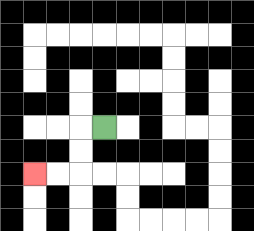{'start': '[4, 5]', 'end': '[1, 7]', 'path_directions': 'L,D,D,L,L', 'path_coordinates': '[[4, 5], [3, 5], [3, 6], [3, 7], [2, 7], [1, 7]]'}